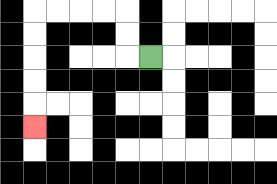{'start': '[6, 2]', 'end': '[1, 5]', 'path_directions': 'L,U,U,L,L,L,L,D,D,D,D,D', 'path_coordinates': '[[6, 2], [5, 2], [5, 1], [5, 0], [4, 0], [3, 0], [2, 0], [1, 0], [1, 1], [1, 2], [1, 3], [1, 4], [1, 5]]'}